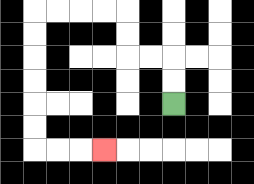{'start': '[7, 4]', 'end': '[4, 6]', 'path_directions': 'U,U,L,L,U,U,L,L,L,L,D,D,D,D,D,D,R,R,R', 'path_coordinates': '[[7, 4], [7, 3], [7, 2], [6, 2], [5, 2], [5, 1], [5, 0], [4, 0], [3, 0], [2, 0], [1, 0], [1, 1], [1, 2], [1, 3], [1, 4], [1, 5], [1, 6], [2, 6], [3, 6], [4, 6]]'}